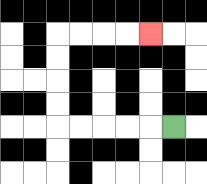{'start': '[7, 5]', 'end': '[6, 1]', 'path_directions': 'L,L,L,L,L,U,U,U,U,R,R,R,R', 'path_coordinates': '[[7, 5], [6, 5], [5, 5], [4, 5], [3, 5], [2, 5], [2, 4], [2, 3], [2, 2], [2, 1], [3, 1], [4, 1], [5, 1], [6, 1]]'}